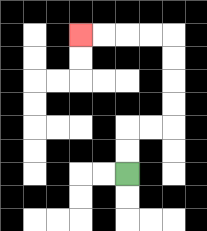{'start': '[5, 7]', 'end': '[3, 1]', 'path_directions': 'U,U,R,R,U,U,U,U,L,L,L,L', 'path_coordinates': '[[5, 7], [5, 6], [5, 5], [6, 5], [7, 5], [7, 4], [7, 3], [7, 2], [7, 1], [6, 1], [5, 1], [4, 1], [3, 1]]'}